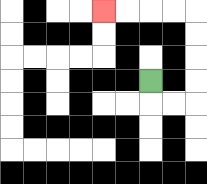{'start': '[6, 3]', 'end': '[4, 0]', 'path_directions': 'D,R,R,U,U,U,U,L,L,L,L', 'path_coordinates': '[[6, 3], [6, 4], [7, 4], [8, 4], [8, 3], [8, 2], [8, 1], [8, 0], [7, 0], [6, 0], [5, 0], [4, 0]]'}